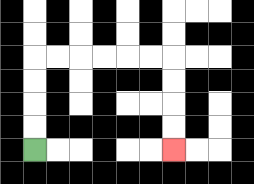{'start': '[1, 6]', 'end': '[7, 6]', 'path_directions': 'U,U,U,U,R,R,R,R,R,R,D,D,D,D', 'path_coordinates': '[[1, 6], [1, 5], [1, 4], [1, 3], [1, 2], [2, 2], [3, 2], [4, 2], [5, 2], [6, 2], [7, 2], [7, 3], [7, 4], [7, 5], [7, 6]]'}